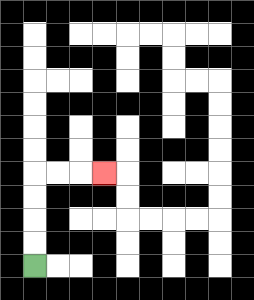{'start': '[1, 11]', 'end': '[4, 7]', 'path_directions': 'U,U,U,U,R,R,R', 'path_coordinates': '[[1, 11], [1, 10], [1, 9], [1, 8], [1, 7], [2, 7], [3, 7], [4, 7]]'}